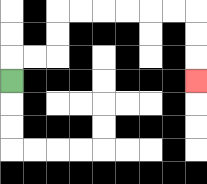{'start': '[0, 3]', 'end': '[8, 3]', 'path_directions': 'U,R,R,U,U,R,R,R,R,R,R,D,D,D', 'path_coordinates': '[[0, 3], [0, 2], [1, 2], [2, 2], [2, 1], [2, 0], [3, 0], [4, 0], [5, 0], [6, 0], [7, 0], [8, 0], [8, 1], [8, 2], [8, 3]]'}